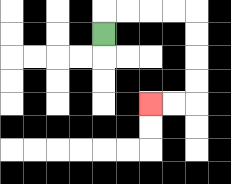{'start': '[4, 1]', 'end': '[6, 4]', 'path_directions': 'U,R,R,R,R,D,D,D,D,L,L', 'path_coordinates': '[[4, 1], [4, 0], [5, 0], [6, 0], [7, 0], [8, 0], [8, 1], [8, 2], [8, 3], [8, 4], [7, 4], [6, 4]]'}